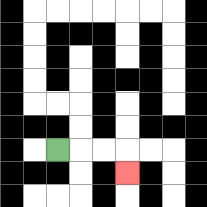{'start': '[2, 6]', 'end': '[5, 7]', 'path_directions': 'R,R,R,D', 'path_coordinates': '[[2, 6], [3, 6], [4, 6], [5, 6], [5, 7]]'}